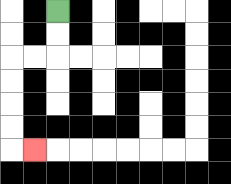{'start': '[2, 0]', 'end': '[1, 6]', 'path_directions': 'D,D,L,L,D,D,D,D,R', 'path_coordinates': '[[2, 0], [2, 1], [2, 2], [1, 2], [0, 2], [0, 3], [0, 4], [0, 5], [0, 6], [1, 6]]'}